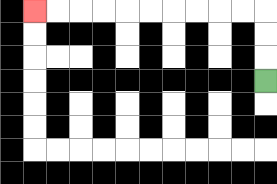{'start': '[11, 3]', 'end': '[1, 0]', 'path_directions': 'U,U,U,L,L,L,L,L,L,L,L,L,L', 'path_coordinates': '[[11, 3], [11, 2], [11, 1], [11, 0], [10, 0], [9, 0], [8, 0], [7, 0], [6, 0], [5, 0], [4, 0], [3, 0], [2, 0], [1, 0]]'}